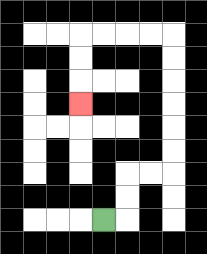{'start': '[4, 9]', 'end': '[3, 4]', 'path_directions': 'R,U,U,R,R,U,U,U,U,U,U,L,L,L,L,D,D,D', 'path_coordinates': '[[4, 9], [5, 9], [5, 8], [5, 7], [6, 7], [7, 7], [7, 6], [7, 5], [7, 4], [7, 3], [7, 2], [7, 1], [6, 1], [5, 1], [4, 1], [3, 1], [3, 2], [3, 3], [3, 4]]'}